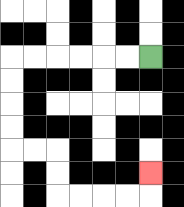{'start': '[6, 2]', 'end': '[6, 7]', 'path_directions': 'L,L,L,L,L,L,D,D,D,D,R,R,D,D,R,R,R,R,U', 'path_coordinates': '[[6, 2], [5, 2], [4, 2], [3, 2], [2, 2], [1, 2], [0, 2], [0, 3], [0, 4], [0, 5], [0, 6], [1, 6], [2, 6], [2, 7], [2, 8], [3, 8], [4, 8], [5, 8], [6, 8], [6, 7]]'}